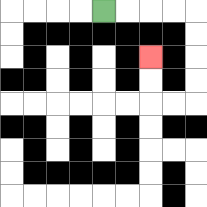{'start': '[4, 0]', 'end': '[6, 2]', 'path_directions': 'R,R,R,R,D,D,D,D,L,L,U,U', 'path_coordinates': '[[4, 0], [5, 0], [6, 0], [7, 0], [8, 0], [8, 1], [8, 2], [8, 3], [8, 4], [7, 4], [6, 4], [6, 3], [6, 2]]'}